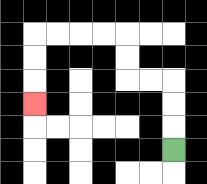{'start': '[7, 6]', 'end': '[1, 4]', 'path_directions': 'U,U,U,L,L,U,U,L,L,L,L,D,D,D', 'path_coordinates': '[[7, 6], [7, 5], [7, 4], [7, 3], [6, 3], [5, 3], [5, 2], [5, 1], [4, 1], [3, 1], [2, 1], [1, 1], [1, 2], [1, 3], [1, 4]]'}